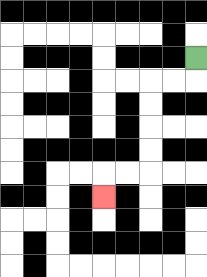{'start': '[8, 2]', 'end': '[4, 8]', 'path_directions': 'D,L,L,D,D,D,D,L,L,D', 'path_coordinates': '[[8, 2], [8, 3], [7, 3], [6, 3], [6, 4], [6, 5], [6, 6], [6, 7], [5, 7], [4, 7], [4, 8]]'}